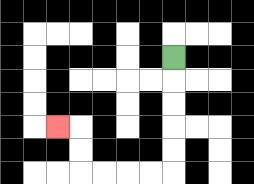{'start': '[7, 2]', 'end': '[2, 5]', 'path_directions': 'D,D,D,D,D,L,L,L,L,U,U,L', 'path_coordinates': '[[7, 2], [7, 3], [7, 4], [7, 5], [7, 6], [7, 7], [6, 7], [5, 7], [4, 7], [3, 7], [3, 6], [3, 5], [2, 5]]'}